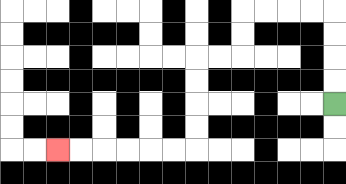{'start': '[14, 4]', 'end': '[2, 6]', 'path_directions': 'U,U,U,U,L,L,L,L,D,D,L,L,D,D,D,D,L,L,L,L,L,L', 'path_coordinates': '[[14, 4], [14, 3], [14, 2], [14, 1], [14, 0], [13, 0], [12, 0], [11, 0], [10, 0], [10, 1], [10, 2], [9, 2], [8, 2], [8, 3], [8, 4], [8, 5], [8, 6], [7, 6], [6, 6], [5, 6], [4, 6], [3, 6], [2, 6]]'}